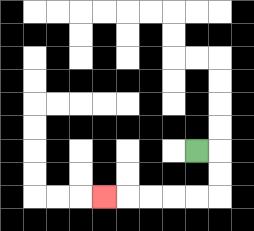{'start': '[8, 6]', 'end': '[4, 8]', 'path_directions': 'R,D,D,L,L,L,L,L', 'path_coordinates': '[[8, 6], [9, 6], [9, 7], [9, 8], [8, 8], [7, 8], [6, 8], [5, 8], [4, 8]]'}